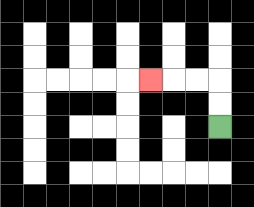{'start': '[9, 5]', 'end': '[6, 3]', 'path_directions': 'U,U,L,L,L', 'path_coordinates': '[[9, 5], [9, 4], [9, 3], [8, 3], [7, 3], [6, 3]]'}